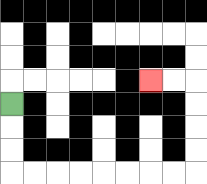{'start': '[0, 4]', 'end': '[6, 3]', 'path_directions': 'D,D,D,R,R,R,R,R,R,R,R,U,U,U,U,L,L', 'path_coordinates': '[[0, 4], [0, 5], [0, 6], [0, 7], [1, 7], [2, 7], [3, 7], [4, 7], [5, 7], [6, 7], [7, 7], [8, 7], [8, 6], [8, 5], [8, 4], [8, 3], [7, 3], [6, 3]]'}